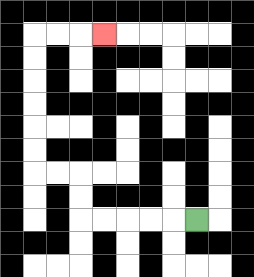{'start': '[8, 9]', 'end': '[4, 1]', 'path_directions': 'L,L,L,L,L,U,U,L,L,U,U,U,U,U,U,R,R,R', 'path_coordinates': '[[8, 9], [7, 9], [6, 9], [5, 9], [4, 9], [3, 9], [3, 8], [3, 7], [2, 7], [1, 7], [1, 6], [1, 5], [1, 4], [1, 3], [1, 2], [1, 1], [2, 1], [3, 1], [4, 1]]'}